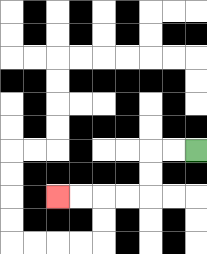{'start': '[8, 6]', 'end': '[2, 8]', 'path_directions': 'L,L,D,D,L,L,L,L', 'path_coordinates': '[[8, 6], [7, 6], [6, 6], [6, 7], [6, 8], [5, 8], [4, 8], [3, 8], [2, 8]]'}